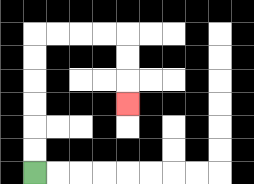{'start': '[1, 7]', 'end': '[5, 4]', 'path_directions': 'U,U,U,U,U,U,R,R,R,R,D,D,D', 'path_coordinates': '[[1, 7], [1, 6], [1, 5], [1, 4], [1, 3], [1, 2], [1, 1], [2, 1], [3, 1], [4, 1], [5, 1], [5, 2], [5, 3], [5, 4]]'}